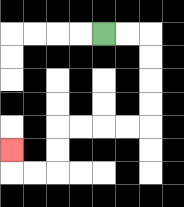{'start': '[4, 1]', 'end': '[0, 6]', 'path_directions': 'R,R,D,D,D,D,L,L,L,L,D,D,L,L,U', 'path_coordinates': '[[4, 1], [5, 1], [6, 1], [6, 2], [6, 3], [6, 4], [6, 5], [5, 5], [4, 5], [3, 5], [2, 5], [2, 6], [2, 7], [1, 7], [0, 7], [0, 6]]'}